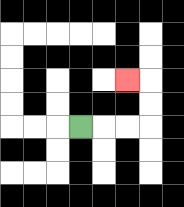{'start': '[3, 5]', 'end': '[5, 3]', 'path_directions': 'R,R,R,U,U,L', 'path_coordinates': '[[3, 5], [4, 5], [5, 5], [6, 5], [6, 4], [6, 3], [5, 3]]'}